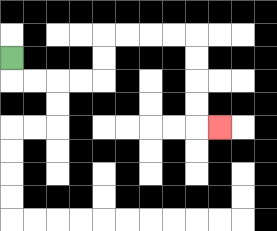{'start': '[0, 2]', 'end': '[9, 5]', 'path_directions': 'D,R,R,R,R,U,U,R,R,R,R,D,D,D,D,R', 'path_coordinates': '[[0, 2], [0, 3], [1, 3], [2, 3], [3, 3], [4, 3], [4, 2], [4, 1], [5, 1], [6, 1], [7, 1], [8, 1], [8, 2], [8, 3], [8, 4], [8, 5], [9, 5]]'}